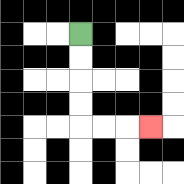{'start': '[3, 1]', 'end': '[6, 5]', 'path_directions': 'D,D,D,D,R,R,R', 'path_coordinates': '[[3, 1], [3, 2], [3, 3], [3, 4], [3, 5], [4, 5], [5, 5], [6, 5]]'}